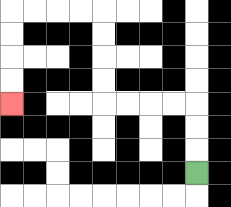{'start': '[8, 7]', 'end': '[0, 4]', 'path_directions': 'U,U,U,L,L,L,L,U,U,U,U,L,L,L,L,D,D,D,D', 'path_coordinates': '[[8, 7], [8, 6], [8, 5], [8, 4], [7, 4], [6, 4], [5, 4], [4, 4], [4, 3], [4, 2], [4, 1], [4, 0], [3, 0], [2, 0], [1, 0], [0, 0], [0, 1], [0, 2], [0, 3], [0, 4]]'}